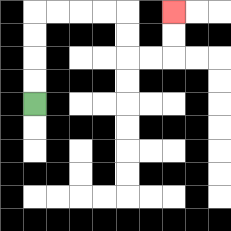{'start': '[1, 4]', 'end': '[7, 0]', 'path_directions': 'U,U,U,U,R,R,R,R,D,D,R,R,U,U', 'path_coordinates': '[[1, 4], [1, 3], [1, 2], [1, 1], [1, 0], [2, 0], [3, 0], [4, 0], [5, 0], [5, 1], [5, 2], [6, 2], [7, 2], [7, 1], [7, 0]]'}